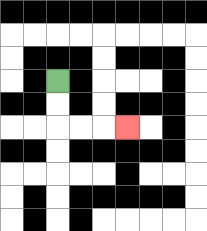{'start': '[2, 3]', 'end': '[5, 5]', 'path_directions': 'D,D,R,R,R', 'path_coordinates': '[[2, 3], [2, 4], [2, 5], [3, 5], [4, 5], [5, 5]]'}